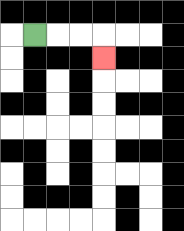{'start': '[1, 1]', 'end': '[4, 2]', 'path_directions': 'R,R,R,D', 'path_coordinates': '[[1, 1], [2, 1], [3, 1], [4, 1], [4, 2]]'}